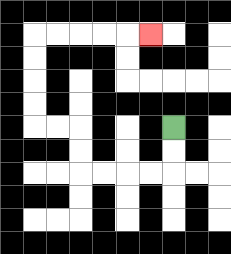{'start': '[7, 5]', 'end': '[6, 1]', 'path_directions': 'D,D,L,L,L,L,U,U,L,L,U,U,U,U,R,R,R,R,R', 'path_coordinates': '[[7, 5], [7, 6], [7, 7], [6, 7], [5, 7], [4, 7], [3, 7], [3, 6], [3, 5], [2, 5], [1, 5], [1, 4], [1, 3], [1, 2], [1, 1], [2, 1], [3, 1], [4, 1], [5, 1], [6, 1]]'}